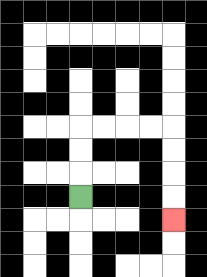{'start': '[3, 8]', 'end': '[7, 9]', 'path_directions': 'U,U,U,R,R,R,R,D,D,D,D', 'path_coordinates': '[[3, 8], [3, 7], [3, 6], [3, 5], [4, 5], [5, 5], [6, 5], [7, 5], [7, 6], [7, 7], [7, 8], [7, 9]]'}